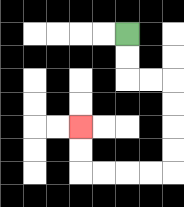{'start': '[5, 1]', 'end': '[3, 5]', 'path_directions': 'D,D,R,R,D,D,D,D,L,L,L,L,U,U', 'path_coordinates': '[[5, 1], [5, 2], [5, 3], [6, 3], [7, 3], [7, 4], [7, 5], [7, 6], [7, 7], [6, 7], [5, 7], [4, 7], [3, 7], [3, 6], [3, 5]]'}